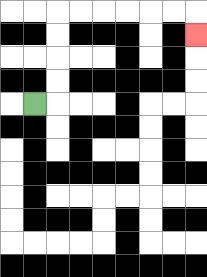{'start': '[1, 4]', 'end': '[8, 1]', 'path_directions': 'R,U,U,U,U,R,R,R,R,R,R,D', 'path_coordinates': '[[1, 4], [2, 4], [2, 3], [2, 2], [2, 1], [2, 0], [3, 0], [4, 0], [5, 0], [6, 0], [7, 0], [8, 0], [8, 1]]'}